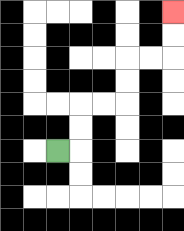{'start': '[2, 6]', 'end': '[7, 0]', 'path_directions': 'R,U,U,R,R,U,U,R,R,U,U', 'path_coordinates': '[[2, 6], [3, 6], [3, 5], [3, 4], [4, 4], [5, 4], [5, 3], [5, 2], [6, 2], [7, 2], [7, 1], [7, 0]]'}